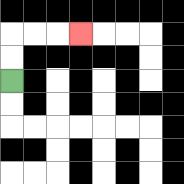{'start': '[0, 3]', 'end': '[3, 1]', 'path_directions': 'U,U,R,R,R', 'path_coordinates': '[[0, 3], [0, 2], [0, 1], [1, 1], [2, 1], [3, 1]]'}